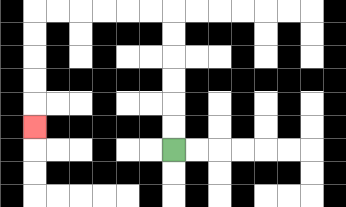{'start': '[7, 6]', 'end': '[1, 5]', 'path_directions': 'U,U,U,U,U,U,L,L,L,L,L,L,D,D,D,D,D', 'path_coordinates': '[[7, 6], [7, 5], [7, 4], [7, 3], [7, 2], [7, 1], [7, 0], [6, 0], [5, 0], [4, 0], [3, 0], [2, 0], [1, 0], [1, 1], [1, 2], [1, 3], [1, 4], [1, 5]]'}